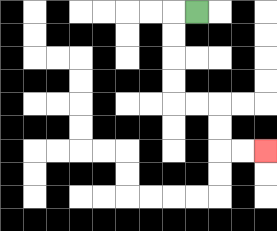{'start': '[8, 0]', 'end': '[11, 6]', 'path_directions': 'L,D,D,D,D,R,R,D,D,R,R', 'path_coordinates': '[[8, 0], [7, 0], [7, 1], [7, 2], [7, 3], [7, 4], [8, 4], [9, 4], [9, 5], [9, 6], [10, 6], [11, 6]]'}